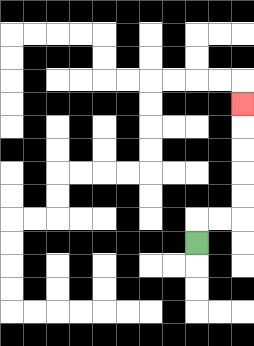{'start': '[8, 10]', 'end': '[10, 4]', 'path_directions': 'U,R,R,U,U,U,U,U', 'path_coordinates': '[[8, 10], [8, 9], [9, 9], [10, 9], [10, 8], [10, 7], [10, 6], [10, 5], [10, 4]]'}